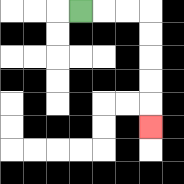{'start': '[3, 0]', 'end': '[6, 5]', 'path_directions': 'R,R,R,D,D,D,D,D', 'path_coordinates': '[[3, 0], [4, 0], [5, 0], [6, 0], [6, 1], [6, 2], [6, 3], [6, 4], [6, 5]]'}